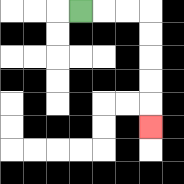{'start': '[3, 0]', 'end': '[6, 5]', 'path_directions': 'R,R,R,D,D,D,D,D', 'path_coordinates': '[[3, 0], [4, 0], [5, 0], [6, 0], [6, 1], [6, 2], [6, 3], [6, 4], [6, 5]]'}